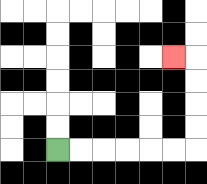{'start': '[2, 6]', 'end': '[7, 2]', 'path_directions': 'R,R,R,R,R,R,U,U,U,U,L', 'path_coordinates': '[[2, 6], [3, 6], [4, 6], [5, 6], [6, 6], [7, 6], [8, 6], [8, 5], [8, 4], [8, 3], [8, 2], [7, 2]]'}